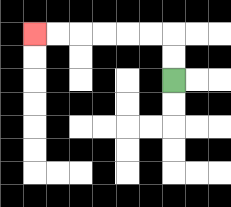{'start': '[7, 3]', 'end': '[1, 1]', 'path_directions': 'U,U,L,L,L,L,L,L', 'path_coordinates': '[[7, 3], [7, 2], [7, 1], [6, 1], [5, 1], [4, 1], [3, 1], [2, 1], [1, 1]]'}